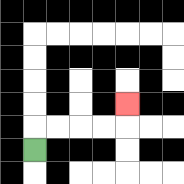{'start': '[1, 6]', 'end': '[5, 4]', 'path_directions': 'U,R,R,R,R,U', 'path_coordinates': '[[1, 6], [1, 5], [2, 5], [3, 5], [4, 5], [5, 5], [5, 4]]'}